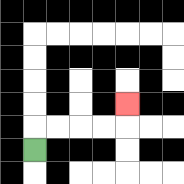{'start': '[1, 6]', 'end': '[5, 4]', 'path_directions': 'U,R,R,R,R,U', 'path_coordinates': '[[1, 6], [1, 5], [2, 5], [3, 5], [4, 5], [5, 5], [5, 4]]'}